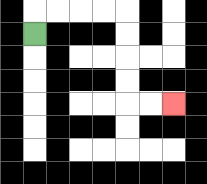{'start': '[1, 1]', 'end': '[7, 4]', 'path_directions': 'U,R,R,R,R,D,D,D,D,R,R', 'path_coordinates': '[[1, 1], [1, 0], [2, 0], [3, 0], [4, 0], [5, 0], [5, 1], [5, 2], [5, 3], [5, 4], [6, 4], [7, 4]]'}